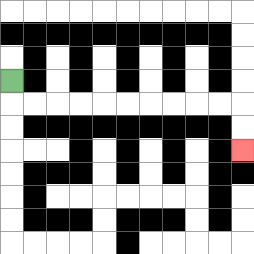{'start': '[0, 3]', 'end': '[10, 6]', 'path_directions': 'D,R,R,R,R,R,R,R,R,R,R,D,D', 'path_coordinates': '[[0, 3], [0, 4], [1, 4], [2, 4], [3, 4], [4, 4], [5, 4], [6, 4], [7, 4], [8, 4], [9, 4], [10, 4], [10, 5], [10, 6]]'}